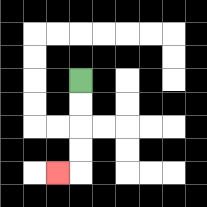{'start': '[3, 3]', 'end': '[2, 7]', 'path_directions': 'D,D,D,D,L', 'path_coordinates': '[[3, 3], [3, 4], [3, 5], [3, 6], [3, 7], [2, 7]]'}